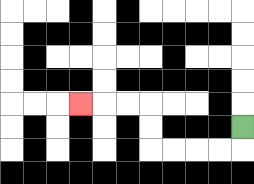{'start': '[10, 5]', 'end': '[3, 4]', 'path_directions': 'D,L,L,L,L,U,U,L,L,L', 'path_coordinates': '[[10, 5], [10, 6], [9, 6], [8, 6], [7, 6], [6, 6], [6, 5], [6, 4], [5, 4], [4, 4], [3, 4]]'}